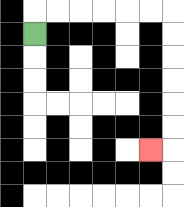{'start': '[1, 1]', 'end': '[6, 6]', 'path_directions': 'U,R,R,R,R,R,R,D,D,D,D,D,D,L', 'path_coordinates': '[[1, 1], [1, 0], [2, 0], [3, 0], [4, 0], [5, 0], [6, 0], [7, 0], [7, 1], [7, 2], [7, 3], [7, 4], [7, 5], [7, 6], [6, 6]]'}